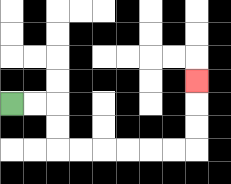{'start': '[0, 4]', 'end': '[8, 3]', 'path_directions': 'R,R,D,D,R,R,R,R,R,R,U,U,U', 'path_coordinates': '[[0, 4], [1, 4], [2, 4], [2, 5], [2, 6], [3, 6], [4, 6], [5, 6], [6, 6], [7, 6], [8, 6], [8, 5], [8, 4], [8, 3]]'}